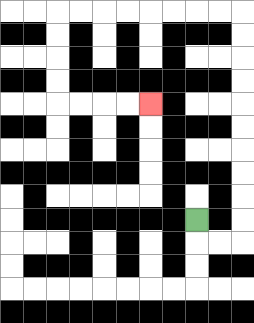{'start': '[8, 9]', 'end': '[6, 4]', 'path_directions': 'D,R,R,U,U,U,U,U,U,U,U,U,U,L,L,L,L,L,L,L,L,D,D,D,D,R,R,R,R', 'path_coordinates': '[[8, 9], [8, 10], [9, 10], [10, 10], [10, 9], [10, 8], [10, 7], [10, 6], [10, 5], [10, 4], [10, 3], [10, 2], [10, 1], [10, 0], [9, 0], [8, 0], [7, 0], [6, 0], [5, 0], [4, 0], [3, 0], [2, 0], [2, 1], [2, 2], [2, 3], [2, 4], [3, 4], [4, 4], [5, 4], [6, 4]]'}